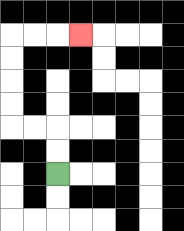{'start': '[2, 7]', 'end': '[3, 1]', 'path_directions': 'U,U,L,L,U,U,U,U,R,R,R', 'path_coordinates': '[[2, 7], [2, 6], [2, 5], [1, 5], [0, 5], [0, 4], [0, 3], [0, 2], [0, 1], [1, 1], [2, 1], [3, 1]]'}